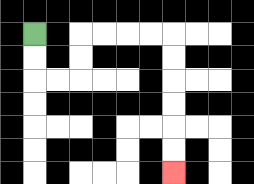{'start': '[1, 1]', 'end': '[7, 7]', 'path_directions': 'D,D,R,R,U,U,R,R,R,R,D,D,D,D,D,D', 'path_coordinates': '[[1, 1], [1, 2], [1, 3], [2, 3], [3, 3], [3, 2], [3, 1], [4, 1], [5, 1], [6, 1], [7, 1], [7, 2], [7, 3], [7, 4], [7, 5], [7, 6], [7, 7]]'}